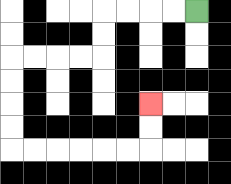{'start': '[8, 0]', 'end': '[6, 4]', 'path_directions': 'L,L,L,L,D,D,L,L,L,L,D,D,D,D,R,R,R,R,R,R,U,U', 'path_coordinates': '[[8, 0], [7, 0], [6, 0], [5, 0], [4, 0], [4, 1], [4, 2], [3, 2], [2, 2], [1, 2], [0, 2], [0, 3], [0, 4], [0, 5], [0, 6], [1, 6], [2, 6], [3, 6], [4, 6], [5, 6], [6, 6], [6, 5], [6, 4]]'}